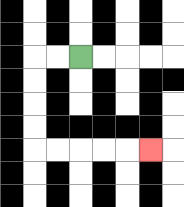{'start': '[3, 2]', 'end': '[6, 6]', 'path_directions': 'L,L,D,D,D,D,R,R,R,R,R', 'path_coordinates': '[[3, 2], [2, 2], [1, 2], [1, 3], [1, 4], [1, 5], [1, 6], [2, 6], [3, 6], [4, 6], [5, 6], [6, 6]]'}